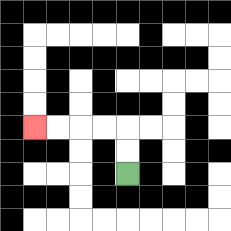{'start': '[5, 7]', 'end': '[1, 5]', 'path_directions': 'U,U,L,L,L,L', 'path_coordinates': '[[5, 7], [5, 6], [5, 5], [4, 5], [3, 5], [2, 5], [1, 5]]'}